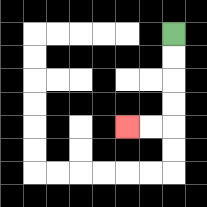{'start': '[7, 1]', 'end': '[5, 5]', 'path_directions': 'D,D,D,D,L,L', 'path_coordinates': '[[7, 1], [7, 2], [7, 3], [7, 4], [7, 5], [6, 5], [5, 5]]'}